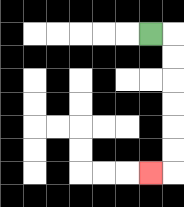{'start': '[6, 1]', 'end': '[6, 7]', 'path_directions': 'R,D,D,D,D,D,D,L', 'path_coordinates': '[[6, 1], [7, 1], [7, 2], [7, 3], [7, 4], [7, 5], [7, 6], [7, 7], [6, 7]]'}